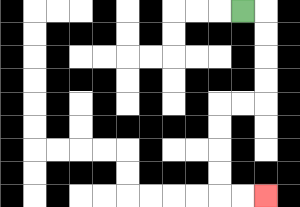{'start': '[10, 0]', 'end': '[11, 8]', 'path_directions': 'R,D,D,D,D,L,L,D,D,D,D,R,R', 'path_coordinates': '[[10, 0], [11, 0], [11, 1], [11, 2], [11, 3], [11, 4], [10, 4], [9, 4], [9, 5], [9, 6], [9, 7], [9, 8], [10, 8], [11, 8]]'}